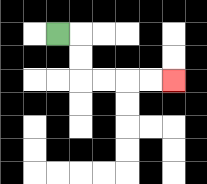{'start': '[2, 1]', 'end': '[7, 3]', 'path_directions': 'R,D,D,R,R,R,R', 'path_coordinates': '[[2, 1], [3, 1], [3, 2], [3, 3], [4, 3], [5, 3], [6, 3], [7, 3]]'}